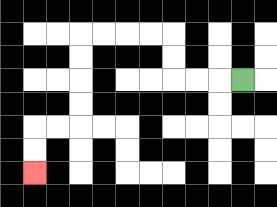{'start': '[10, 3]', 'end': '[1, 7]', 'path_directions': 'L,L,L,U,U,L,L,L,L,D,D,D,D,L,L,D,D', 'path_coordinates': '[[10, 3], [9, 3], [8, 3], [7, 3], [7, 2], [7, 1], [6, 1], [5, 1], [4, 1], [3, 1], [3, 2], [3, 3], [3, 4], [3, 5], [2, 5], [1, 5], [1, 6], [1, 7]]'}